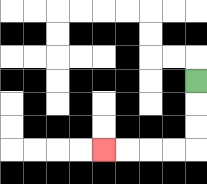{'start': '[8, 3]', 'end': '[4, 6]', 'path_directions': 'D,D,D,L,L,L,L', 'path_coordinates': '[[8, 3], [8, 4], [8, 5], [8, 6], [7, 6], [6, 6], [5, 6], [4, 6]]'}